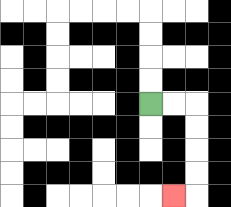{'start': '[6, 4]', 'end': '[7, 8]', 'path_directions': 'R,R,D,D,D,D,L', 'path_coordinates': '[[6, 4], [7, 4], [8, 4], [8, 5], [8, 6], [8, 7], [8, 8], [7, 8]]'}